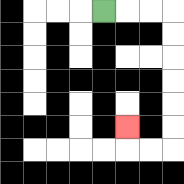{'start': '[4, 0]', 'end': '[5, 5]', 'path_directions': 'R,R,R,D,D,D,D,D,D,L,L,U', 'path_coordinates': '[[4, 0], [5, 0], [6, 0], [7, 0], [7, 1], [7, 2], [7, 3], [7, 4], [7, 5], [7, 6], [6, 6], [5, 6], [5, 5]]'}